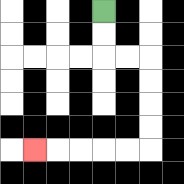{'start': '[4, 0]', 'end': '[1, 6]', 'path_directions': 'D,D,R,R,D,D,D,D,L,L,L,L,L', 'path_coordinates': '[[4, 0], [4, 1], [4, 2], [5, 2], [6, 2], [6, 3], [6, 4], [6, 5], [6, 6], [5, 6], [4, 6], [3, 6], [2, 6], [1, 6]]'}